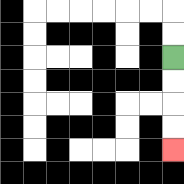{'start': '[7, 2]', 'end': '[7, 6]', 'path_directions': 'D,D,D,D', 'path_coordinates': '[[7, 2], [7, 3], [7, 4], [7, 5], [7, 6]]'}